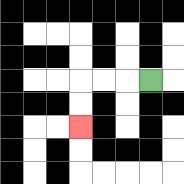{'start': '[6, 3]', 'end': '[3, 5]', 'path_directions': 'L,L,L,D,D', 'path_coordinates': '[[6, 3], [5, 3], [4, 3], [3, 3], [3, 4], [3, 5]]'}